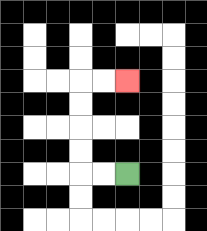{'start': '[5, 7]', 'end': '[5, 3]', 'path_directions': 'L,L,U,U,U,U,R,R', 'path_coordinates': '[[5, 7], [4, 7], [3, 7], [3, 6], [3, 5], [3, 4], [3, 3], [4, 3], [5, 3]]'}